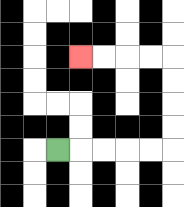{'start': '[2, 6]', 'end': '[3, 2]', 'path_directions': 'R,R,R,R,R,U,U,U,U,L,L,L,L', 'path_coordinates': '[[2, 6], [3, 6], [4, 6], [5, 6], [6, 6], [7, 6], [7, 5], [7, 4], [7, 3], [7, 2], [6, 2], [5, 2], [4, 2], [3, 2]]'}